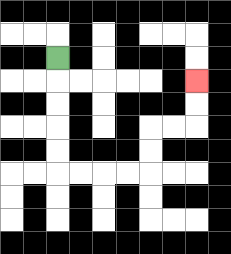{'start': '[2, 2]', 'end': '[8, 3]', 'path_directions': 'D,D,D,D,D,R,R,R,R,U,U,R,R,U,U', 'path_coordinates': '[[2, 2], [2, 3], [2, 4], [2, 5], [2, 6], [2, 7], [3, 7], [4, 7], [5, 7], [6, 7], [6, 6], [6, 5], [7, 5], [8, 5], [8, 4], [8, 3]]'}